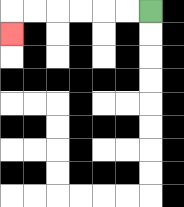{'start': '[6, 0]', 'end': '[0, 1]', 'path_directions': 'L,L,L,L,L,L,D', 'path_coordinates': '[[6, 0], [5, 0], [4, 0], [3, 0], [2, 0], [1, 0], [0, 0], [0, 1]]'}